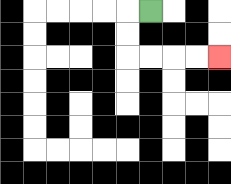{'start': '[6, 0]', 'end': '[9, 2]', 'path_directions': 'L,D,D,R,R,R,R', 'path_coordinates': '[[6, 0], [5, 0], [5, 1], [5, 2], [6, 2], [7, 2], [8, 2], [9, 2]]'}